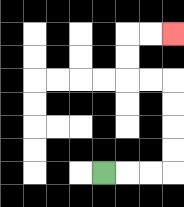{'start': '[4, 7]', 'end': '[7, 1]', 'path_directions': 'R,R,R,U,U,U,U,L,L,U,U,R,R', 'path_coordinates': '[[4, 7], [5, 7], [6, 7], [7, 7], [7, 6], [7, 5], [7, 4], [7, 3], [6, 3], [5, 3], [5, 2], [5, 1], [6, 1], [7, 1]]'}